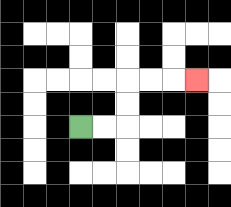{'start': '[3, 5]', 'end': '[8, 3]', 'path_directions': 'R,R,U,U,R,R,R', 'path_coordinates': '[[3, 5], [4, 5], [5, 5], [5, 4], [5, 3], [6, 3], [7, 3], [8, 3]]'}